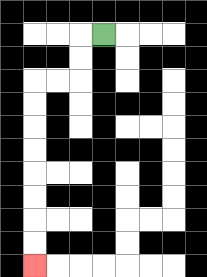{'start': '[4, 1]', 'end': '[1, 11]', 'path_directions': 'L,D,D,L,L,D,D,D,D,D,D,D,D', 'path_coordinates': '[[4, 1], [3, 1], [3, 2], [3, 3], [2, 3], [1, 3], [1, 4], [1, 5], [1, 6], [1, 7], [1, 8], [1, 9], [1, 10], [1, 11]]'}